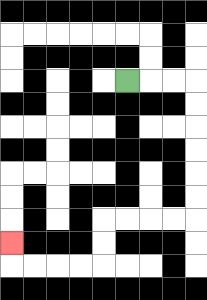{'start': '[5, 3]', 'end': '[0, 10]', 'path_directions': 'R,R,R,D,D,D,D,D,D,L,L,L,L,D,D,L,L,L,L,U', 'path_coordinates': '[[5, 3], [6, 3], [7, 3], [8, 3], [8, 4], [8, 5], [8, 6], [8, 7], [8, 8], [8, 9], [7, 9], [6, 9], [5, 9], [4, 9], [4, 10], [4, 11], [3, 11], [2, 11], [1, 11], [0, 11], [0, 10]]'}